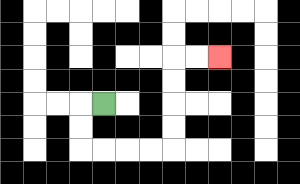{'start': '[4, 4]', 'end': '[9, 2]', 'path_directions': 'L,D,D,R,R,R,R,U,U,U,U,R,R', 'path_coordinates': '[[4, 4], [3, 4], [3, 5], [3, 6], [4, 6], [5, 6], [6, 6], [7, 6], [7, 5], [7, 4], [7, 3], [7, 2], [8, 2], [9, 2]]'}